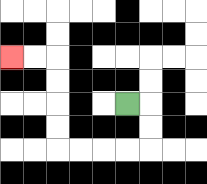{'start': '[5, 4]', 'end': '[0, 2]', 'path_directions': 'R,D,D,L,L,L,L,U,U,U,U,L,L', 'path_coordinates': '[[5, 4], [6, 4], [6, 5], [6, 6], [5, 6], [4, 6], [3, 6], [2, 6], [2, 5], [2, 4], [2, 3], [2, 2], [1, 2], [0, 2]]'}